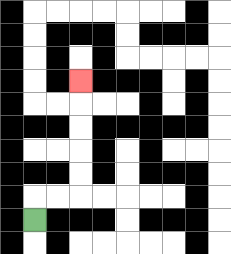{'start': '[1, 9]', 'end': '[3, 3]', 'path_directions': 'U,R,R,U,U,U,U,U', 'path_coordinates': '[[1, 9], [1, 8], [2, 8], [3, 8], [3, 7], [3, 6], [3, 5], [3, 4], [3, 3]]'}